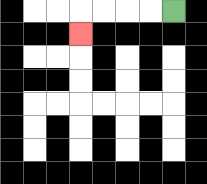{'start': '[7, 0]', 'end': '[3, 1]', 'path_directions': 'L,L,L,L,D', 'path_coordinates': '[[7, 0], [6, 0], [5, 0], [4, 0], [3, 0], [3, 1]]'}